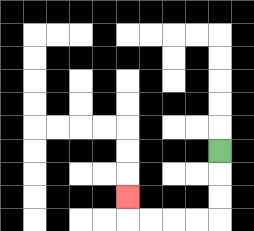{'start': '[9, 6]', 'end': '[5, 8]', 'path_directions': 'D,D,D,L,L,L,L,U', 'path_coordinates': '[[9, 6], [9, 7], [9, 8], [9, 9], [8, 9], [7, 9], [6, 9], [5, 9], [5, 8]]'}